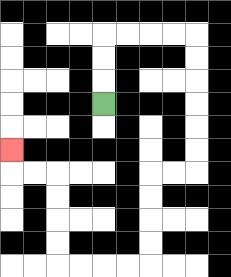{'start': '[4, 4]', 'end': '[0, 6]', 'path_directions': 'U,U,U,R,R,R,R,D,D,D,D,D,D,L,L,D,D,D,D,L,L,L,L,U,U,U,U,L,L,U', 'path_coordinates': '[[4, 4], [4, 3], [4, 2], [4, 1], [5, 1], [6, 1], [7, 1], [8, 1], [8, 2], [8, 3], [8, 4], [8, 5], [8, 6], [8, 7], [7, 7], [6, 7], [6, 8], [6, 9], [6, 10], [6, 11], [5, 11], [4, 11], [3, 11], [2, 11], [2, 10], [2, 9], [2, 8], [2, 7], [1, 7], [0, 7], [0, 6]]'}